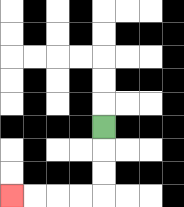{'start': '[4, 5]', 'end': '[0, 8]', 'path_directions': 'D,D,D,L,L,L,L', 'path_coordinates': '[[4, 5], [4, 6], [4, 7], [4, 8], [3, 8], [2, 8], [1, 8], [0, 8]]'}